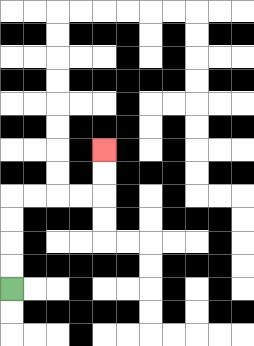{'start': '[0, 12]', 'end': '[4, 6]', 'path_directions': 'U,U,U,U,R,R,R,R,U,U', 'path_coordinates': '[[0, 12], [0, 11], [0, 10], [0, 9], [0, 8], [1, 8], [2, 8], [3, 8], [4, 8], [4, 7], [4, 6]]'}